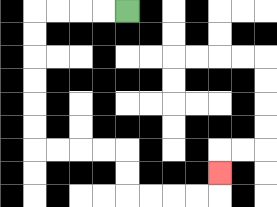{'start': '[5, 0]', 'end': '[9, 7]', 'path_directions': 'L,L,L,L,D,D,D,D,D,D,R,R,R,R,D,D,R,R,R,R,U', 'path_coordinates': '[[5, 0], [4, 0], [3, 0], [2, 0], [1, 0], [1, 1], [1, 2], [1, 3], [1, 4], [1, 5], [1, 6], [2, 6], [3, 6], [4, 6], [5, 6], [5, 7], [5, 8], [6, 8], [7, 8], [8, 8], [9, 8], [9, 7]]'}